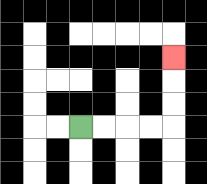{'start': '[3, 5]', 'end': '[7, 2]', 'path_directions': 'R,R,R,R,U,U,U', 'path_coordinates': '[[3, 5], [4, 5], [5, 5], [6, 5], [7, 5], [7, 4], [7, 3], [7, 2]]'}